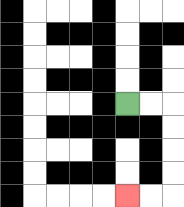{'start': '[5, 4]', 'end': '[5, 8]', 'path_directions': 'R,R,D,D,D,D,L,L', 'path_coordinates': '[[5, 4], [6, 4], [7, 4], [7, 5], [7, 6], [7, 7], [7, 8], [6, 8], [5, 8]]'}